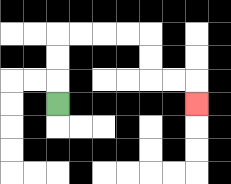{'start': '[2, 4]', 'end': '[8, 4]', 'path_directions': 'U,U,U,R,R,R,R,D,D,R,R,D', 'path_coordinates': '[[2, 4], [2, 3], [2, 2], [2, 1], [3, 1], [4, 1], [5, 1], [6, 1], [6, 2], [6, 3], [7, 3], [8, 3], [8, 4]]'}